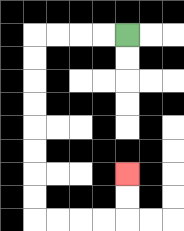{'start': '[5, 1]', 'end': '[5, 7]', 'path_directions': 'L,L,L,L,D,D,D,D,D,D,D,D,R,R,R,R,U,U', 'path_coordinates': '[[5, 1], [4, 1], [3, 1], [2, 1], [1, 1], [1, 2], [1, 3], [1, 4], [1, 5], [1, 6], [1, 7], [1, 8], [1, 9], [2, 9], [3, 9], [4, 9], [5, 9], [5, 8], [5, 7]]'}